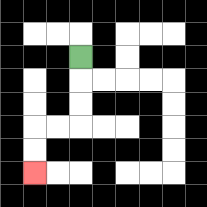{'start': '[3, 2]', 'end': '[1, 7]', 'path_directions': 'D,D,D,L,L,D,D', 'path_coordinates': '[[3, 2], [3, 3], [3, 4], [3, 5], [2, 5], [1, 5], [1, 6], [1, 7]]'}